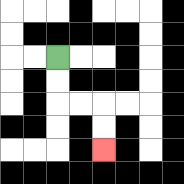{'start': '[2, 2]', 'end': '[4, 6]', 'path_directions': 'D,D,R,R,D,D', 'path_coordinates': '[[2, 2], [2, 3], [2, 4], [3, 4], [4, 4], [4, 5], [4, 6]]'}